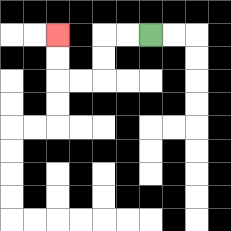{'start': '[6, 1]', 'end': '[2, 1]', 'path_directions': 'L,L,D,D,L,L,U,U', 'path_coordinates': '[[6, 1], [5, 1], [4, 1], [4, 2], [4, 3], [3, 3], [2, 3], [2, 2], [2, 1]]'}